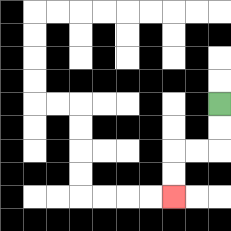{'start': '[9, 4]', 'end': '[7, 8]', 'path_directions': 'D,D,L,L,D,D', 'path_coordinates': '[[9, 4], [9, 5], [9, 6], [8, 6], [7, 6], [7, 7], [7, 8]]'}